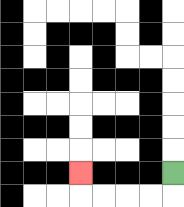{'start': '[7, 7]', 'end': '[3, 7]', 'path_directions': 'D,L,L,L,L,U', 'path_coordinates': '[[7, 7], [7, 8], [6, 8], [5, 8], [4, 8], [3, 8], [3, 7]]'}